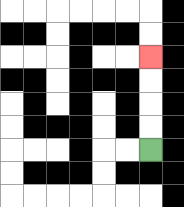{'start': '[6, 6]', 'end': '[6, 2]', 'path_directions': 'U,U,U,U', 'path_coordinates': '[[6, 6], [6, 5], [6, 4], [6, 3], [6, 2]]'}